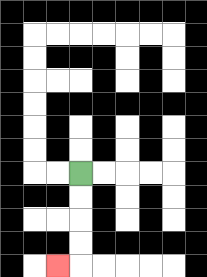{'start': '[3, 7]', 'end': '[2, 11]', 'path_directions': 'D,D,D,D,L', 'path_coordinates': '[[3, 7], [3, 8], [3, 9], [3, 10], [3, 11], [2, 11]]'}